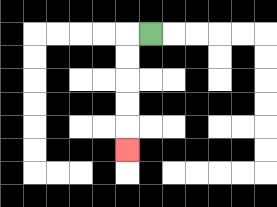{'start': '[6, 1]', 'end': '[5, 6]', 'path_directions': 'L,D,D,D,D,D', 'path_coordinates': '[[6, 1], [5, 1], [5, 2], [5, 3], [5, 4], [5, 5], [5, 6]]'}